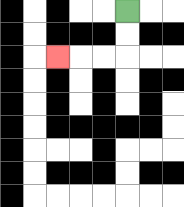{'start': '[5, 0]', 'end': '[2, 2]', 'path_directions': 'D,D,L,L,L', 'path_coordinates': '[[5, 0], [5, 1], [5, 2], [4, 2], [3, 2], [2, 2]]'}